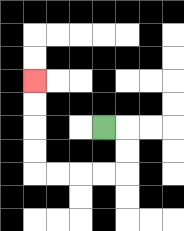{'start': '[4, 5]', 'end': '[1, 3]', 'path_directions': 'R,D,D,L,L,L,L,U,U,U,U', 'path_coordinates': '[[4, 5], [5, 5], [5, 6], [5, 7], [4, 7], [3, 7], [2, 7], [1, 7], [1, 6], [1, 5], [1, 4], [1, 3]]'}